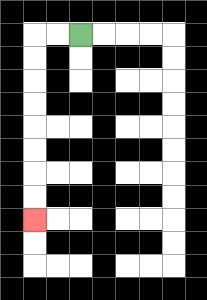{'start': '[3, 1]', 'end': '[1, 9]', 'path_directions': 'L,L,D,D,D,D,D,D,D,D', 'path_coordinates': '[[3, 1], [2, 1], [1, 1], [1, 2], [1, 3], [1, 4], [1, 5], [1, 6], [1, 7], [1, 8], [1, 9]]'}